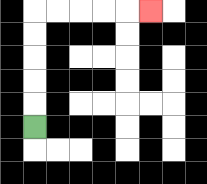{'start': '[1, 5]', 'end': '[6, 0]', 'path_directions': 'U,U,U,U,U,R,R,R,R,R', 'path_coordinates': '[[1, 5], [1, 4], [1, 3], [1, 2], [1, 1], [1, 0], [2, 0], [3, 0], [4, 0], [5, 0], [6, 0]]'}